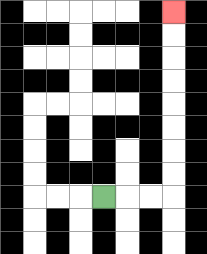{'start': '[4, 8]', 'end': '[7, 0]', 'path_directions': 'R,R,R,U,U,U,U,U,U,U,U', 'path_coordinates': '[[4, 8], [5, 8], [6, 8], [7, 8], [7, 7], [7, 6], [7, 5], [7, 4], [7, 3], [7, 2], [7, 1], [7, 0]]'}